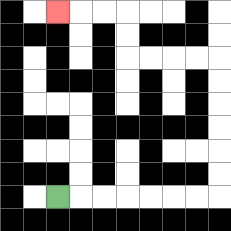{'start': '[2, 8]', 'end': '[2, 0]', 'path_directions': 'R,R,R,R,R,R,R,U,U,U,U,U,U,L,L,L,L,U,U,L,L,L', 'path_coordinates': '[[2, 8], [3, 8], [4, 8], [5, 8], [6, 8], [7, 8], [8, 8], [9, 8], [9, 7], [9, 6], [9, 5], [9, 4], [9, 3], [9, 2], [8, 2], [7, 2], [6, 2], [5, 2], [5, 1], [5, 0], [4, 0], [3, 0], [2, 0]]'}